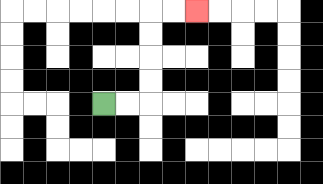{'start': '[4, 4]', 'end': '[8, 0]', 'path_directions': 'R,R,U,U,U,U,R,R', 'path_coordinates': '[[4, 4], [5, 4], [6, 4], [6, 3], [6, 2], [6, 1], [6, 0], [7, 0], [8, 0]]'}